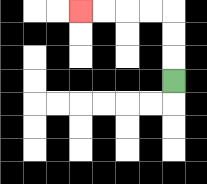{'start': '[7, 3]', 'end': '[3, 0]', 'path_directions': 'U,U,U,L,L,L,L', 'path_coordinates': '[[7, 3], [7, 2], [7, 1], [7, 0], [6, 0], [5, 0], [4, 0], [3, 0]]'}